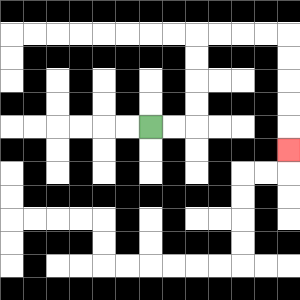{'start': '[6, 5]', 'end': '[12, 6]', 'path_directions': 'R,R,U,U,U,U,R,R,R,R,D,D,D,D,D', 'path_coordinates': '[[6, 5], [7, 5], [8, 5], [8, 4], [8, 3], [8, 2], [8, 1], [9, 1], [10, 1], [11, 1], [12, 1], [12, 2], [12, 3], [12, 4], [12, 5], [12, 6]]'}